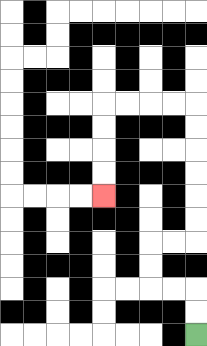{'start': '[8, 14]', 'end': '[4, 8]', 'path_directions': 'U,U,L,L,U,U,R,R,U,U,U,U,U,U,L,L,L,L,D,D,D,D', 'path_coordinates': '[[8, 14], [8, 13], [8, 12], [7, 12], [6, 12], [6, 11], [6, 10], [7, 10], [8, 10], [8, 9], [8, 8], [8, 7], [8, 6], [8, 5], [8, 4], [7, 4], [6, 4], [5, 4], [4, 4], [4, 5], [4, 6], [4, 7], [4, 8]]'}